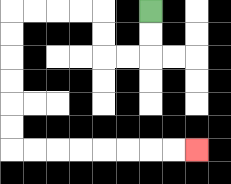{'start': '[6, 0]', 'end': '[8, 6]', 'path_directions': 'D,D,L,L,U,U,L,L,L,L,D,D,D,D,D,D,R,R,R,R,R,R,R,R', 'path_coordinates': '[[6, 0], [6, 1], [6, 2], [5, 2], [4, 2], [4, 1], [4, 0], [3, 0], [2, 0], [1, 0], [0, 0], [0, 1], [0, 2], [0, 3], [0, 4], [0, 5], [0, 6], [1, 6], [2, 6], [3, 6], [4, 6], [5, 6], [6, 6], [7, 6], [8, 6]]'}